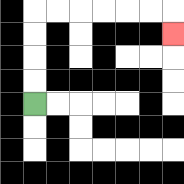{'start': '[1, 4]', 'end': '[7, 1]', 'path_directions': 'U,U,U,U,R,R,R,R,R,R,D', 'path_coordinates': '[[1, 4], [1, 3], [1, 2], [1, 1], [1, 0], [2, 0], [3, 0], [4, 0], [5, 0], [6, 0], [7, 0], [7, 1]]'}